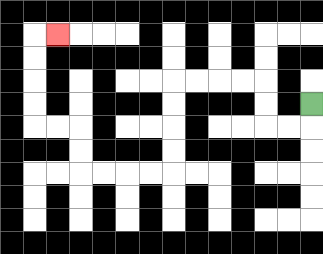{'start': '[13, 4]', 'end': '[2, 1]', 'path_directions': 'D,L,L,U,U,L,L,L,L,D,D,D,D,L,L,L,L,U,U,L,L,U,U,U,U,R', 'path_coordinates': '[[13, 4], [13, 5], [12, 5], [11, 5], [11, 4], [11, 3], [10, 3], [9, 3], [8, 3], [7, 3], [7, 4], [7, 5], [7, 6], [7, 7], [6, 7], [5, 7], [4, 7], [3, 7], [3, 6], [3, 5], [2, 5], [1, 5], [1, 4], [1, 3], [1, 2], [1, 1], [2, 1]]'}